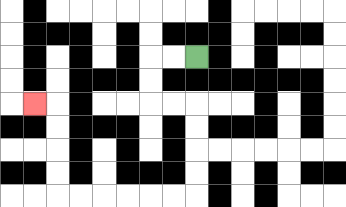{'start': '[8, 2]', 'end': '[1, 4]', 'path_directions': 'L,L,D,D,R,R,D,D,D,D,L,L,L,L,L,L,U,U,U,U,L', 'path_coordinates': '[[8, 2], [7, 2], [6, 2], [6, 3], [6, 4], [7, 4], [8, 4], [8, 5], [8, 6], [8, 7], [8, 8], [7, 8], [6, 8], [5, 8], [4, 8], [3, 8], [2, 8], [2, 7], [2, 6], [2, 5], [2, 4], [1, 4]]'}